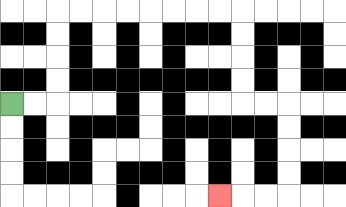{'start': '[0, 4]', 'end': '[9, 8]', 'path_directions': 'R,R,U,U,U,U,R,R,R,R,R,R,R,R,D,D,D,D,R,R,D,D,D,D,L,L,L', 'path_coordinates': '[[0, 4], [1, 4], [2, 4], [2, 3], [2, 2], [2, 1], [2, 0], [3, 0], [4, 0], [5, 0], [6, 0], [7, 0], [8, 0], [9, 0], [10, 0], [10, 1], [10, 2], [10, 3], [10, 4], [11, 4], [12, 4], [12, 5], [12, 6], [12, 7], [12, 8], [11, 8], [10, 8], [9, 8]]'}